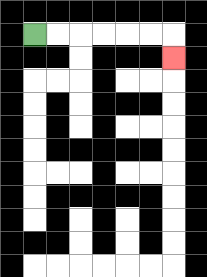{'start': '[1, 1]', 'end': '[7, 2]', 'path_directions': 'R,R,R,R,R,R,D', 'path_coordinates': '[[1, 1], [2, 1], [3, 1], [4, 1], [5, 1], [6, 1], [7, 1], [7, 2]]'}